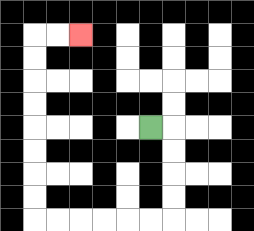{'start': '[6, 5]', 'end': '[3, 1]', 'path_directions': 'R,D,D,D,D,L,L,L,L,L,L,U,U,U,U,U,U,U,U,R,R', 'path_coordinates': '[[6, 5], [7, 5], [7, 6], [7, 7], [7, 8], [7, 9], [6, 9], [5, 9], [4, 9], [3, 9], [2, 9], [1, 9], [1, 8], [1, 7], [1, 6], [1, 5], [1, 4], [1, 3], [1, 2], [1, 1], [2, 1], [3, 1]]'}